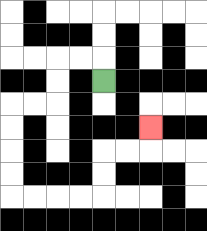{'start': '[4, 3]', 'end': '[6, 5]', 'path_directions': 'U,L,L,D,D,L,L,D,D,D,D,R,R,R,R,U,U,R,R,U', 'path_coordinates': '[[4, 3], [4, 2], [3, 2], [2, 2], [2, 3], [2, 4], [1, 4], [0, 4], [0, 5], [0, 6], [0, 7], [0, 8], [1, 8], [2, 8], [3, 8], [4, 8], [4, 7], [4, 6], [5, 6], [6, 6], [6, 5]]'}